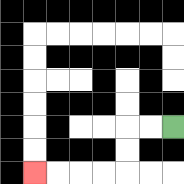{'start': '[7, 5]', 'end': '[1, 7]', 'path_directions': 'L,L,D,D,L,L,L,L', 'path_coordinates': '[[7, 5], [6, 5], [5, 5], [5, 6], [5, 7], [4, 7], [3, 7], [2, 7], [1, 7]]'}